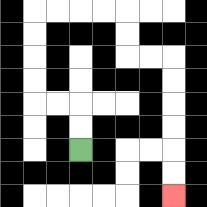{'start': '[3, 6]', 'end': '[7, 8]', 'path_directions': 'U,U,L,L,U,U,U,U,R,R,R,R,D,D,R,R,D,D,D,D,D,D', 'path_coordinates': '[[3, 6], [3, 5], [3, 4], [2, 4], [1, 4], [1, 3], [1, 2], [1, 1], [1, 0], [2, 0], [3, 0], [4, 0], [5, 0], [5, 1], [5, 2], [6, 2], [7, 2], [7, 3], [7, 4], [7, 5], [7, 6], [7, 7], [7, 8]]'}